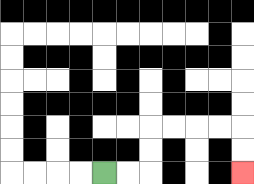{'start': '[4, 7]', 'end': '[10, 7]', 'path_directions': 'R,R,U,U,R,R,R,R,D,D', 'path_coordinates': '[[4, 7], [5, 7], [6, 7], [6, 6], [6, 5], [7, 5], [8, 5], [9, 5], [10, 5], [10, 6], [10, 7]]'}